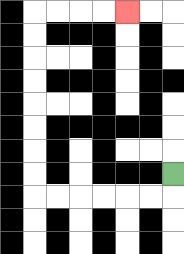{'start': '[7, 7]', 'end': '[5, 0]', 'path_directions': 'D,L,L,L,L,L,L,U,U,U,U,U,U,U,U,R,R,R,R', 'path_coordinates': '[[7, 7], [7, 8], [6, 8], [5, 8], [4, 8], [3, 8], [2, 8], [1, 8], [1, 7], [1, 6], [1, 5], [1, 4], [1, 3], [1, 2], [1, 1], [1, 0], [2, 0], [3, 0], [4, 0], [5, 0]]'}